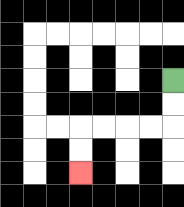{'start': '[7, 3]', 'end': '[3, 7]', 'path_directions': 'D,D,L,L,L,L,D,D', 'path_coordinates': '[[7, 3], [7, 4], [7, 5], [6, 5], [5, 5], [4, 5], [3, 5], [3, 6], [3, 7]]'}